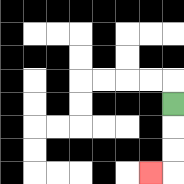{'start': '[7, 4]', 'end': '[6, 7]', 'path_directions': 'D,D,D,L', 'path_coordinates': '[[7, 4], [7, 5], [7, 6], [7, 7], [6, 7]]'}